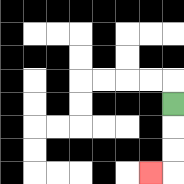{'start': '[7, 4]', 'end': '[6, 7]', 'path_directions': 'D,D,D,L', 'path_coordinates': '[[7, 4], [7, 5], [7, 6], [7, 7], [6, 7]]'}